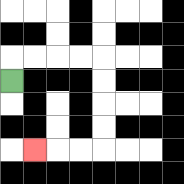{'start': '[0, 3]', 'end': '[1, 6]', 'path_directions': 'U,R,R,R,R,D,D,D,D,L,L,L', 'path_coordinates': '[[0, 3], [0, 2], [1, 2], [2, 2], [3, 2], [4, 2], [4, 3], [4, 4], [4, 5], [4, 6], [3, 6], [2, 6], [1, 6]]'}